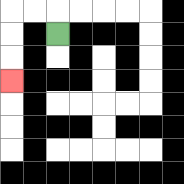{'start': '[2, 1]', 'end': '[0, 3]', 'path_directions': 'U,L,L,D,D,D', 'path_coordinates': '[[2, 1], [2, 0], [1, 0], [0, 0], [0, 1], [0, 2], [0, 3]]'}